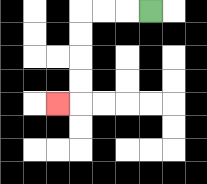{'start': '[6, 0]', 'end': '[2, 4]', 'path_directions': 'L,L,L,D,D,D,D,L', 'path_coordinates': '[[6, 0], [5, 0], [4, 0], [3, 0], [3, 1], [3, 2], [3, 3], [3, 4], [2, 4]]'}